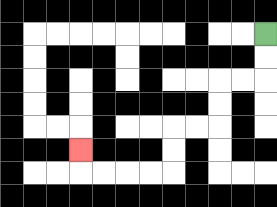{'start': '[11, 1]', 'end': '[3, 6]', 'path_directions': 'D,D,L,L,D,D,L,L,D,D,L,L,L,L,U', 'path_coordinates': '[[11, 1], [11, 2], [11, 3], [10, 3], [9, 3], [9, 4], [9, 5], [8, 5], [7, 5], [7, 6], [7, 7], [6, 7], [5, 7], [4, 7], [3, 7], [3, 6]]'}